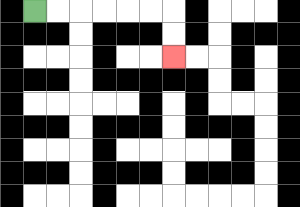{'start': '[1, 0]', 'end': '[7, 2]', 'path_directions': 'R,R,R,R,R,R,D,D', 'path_coordinates': '[[1, 0], [2, 0], [3, 0], [4, 0], [5, 0], [6, 0], [7, 0], [7, 1], [7, 2]]'}